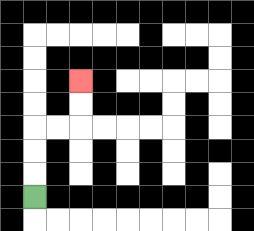{'start': '[1, 8]', 'end': '[3, 3]', 'path_directions': 'U,U,U,R,R,U,U', 'path_coordinates': '[[1, 8], [1, 7], [1, 6], [1, 5], [2, 5], [3, 5], [3, 4], [3, 3]]'}